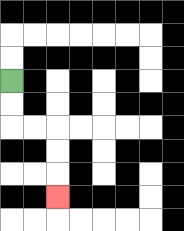{'start': '[0, 3]', 'end': '[2, 8]', 'path_directions': 'D,D,R,R,D,D,D', 'path_coordinates': '[[0, 3], [0, 4], [0, 5], [1, 5], [2, 5], [2, 6], [2, 7], [2, 8]]'}